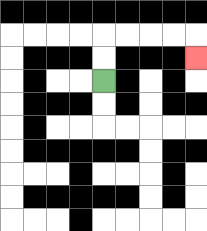{'start': '[4, 3]', 'end': '[8, 2]', 'path_directions': 'U,U,R,R,R,R,D', 'path_coordinates': '[[4, 3], [4, 2], [4, 1], [5, 1], [6, 1], [7, 1], [8, 1], [8, 2]]'}